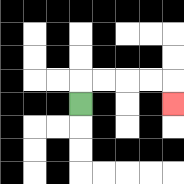{'start': '[3, 4]', 'end': '[7, 4]', 'path_directions': 'U,R,R,R,R,D', 'path_coordinates': '[[3, 4], [3, 3], [4, 3], [5, 3], [6, 3], [7, 3], [7, 4]]'}